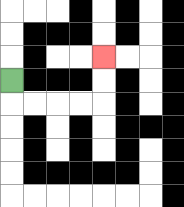{'start': '[0, 3]', 'end': '[4, 2]', 'path_directions': 'D,R,R,R,R,U,U', 'path_coordinates': '[[0, 3], [0, 4], [1, 4], [2, 4], [3, 4], [4, 4], [4, 3], [4, 2]]'}